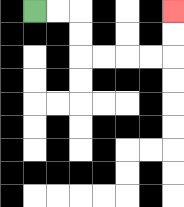{'start': '[1, 0]', 'end': '[7, 0]', 'path_directions': 'R,R,D,D,R,R,R,R,U,U', 'path_coordinates': '[[1, 0], [2, 0], [3, 0], [3, 1], [3, 2], [4, 2], [5, 2], [6, 2], [7, 2], [7, 1], [7, 0]]'}